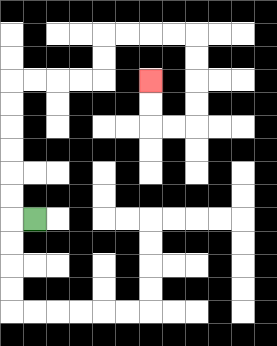{'start': '[1, 9]', 'end': '[6, 3]', 'path_directions': 'L,U,U,U,U,U,U,R,R,R,R,U,U,R,R,R,R,D,D,D,D,L,L,U,U', 'path_coordinates': '[[1, 9], [0, 9], [0, 8], [0, 7], [0, 6], [0, 5], [0, 4], [0, 3], [1, 3], [2, 3], [3, 3], [4, 3], [4, 2], [4, 1], [5, 1], [6, 1], [7, 1], [8, 1], [8, 2], [8, 3], [8, 4], [8, 5], [7, 5], [6, 5], [6, 4], [6, 3]]'}